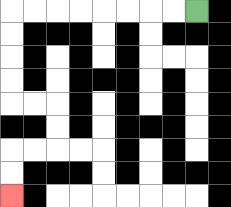{'start': '[8, 0]', 'end': '[0, 8]', 'path_directions': 'L,L,L,L,L,L,L,L,D,D,D,D,R,R,D,D,L,L,D,D', 'path_coordinates': '[[8, 0], [7, 0], [6, 0], [5, 0], [4, 0], [3, 0], [2, 0], [1, 0], [0, 0], [0, 1], [0, 2], [0, 3], [0, 4], [1, 4], [2, 4], [2, 5], [2, 6], [1, 6], [0, 6], [0, 7], [0, 8]]'}